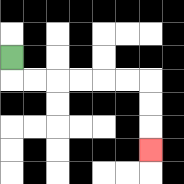{'start': '[0, 2]', 'end': '[6, 6]', 'path_directions': 'D,R,R,R,R,R,R,D,D,D', 'path_coordinates': '[[0, 2], [0, 3], [1, 3], [2, 3], [3, 3], [4, 3], [5, 3], [6, 3], [6, 4], [6, 5], [6, 6]]'}